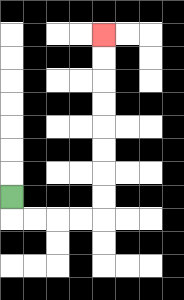{'start': '[0, 8]', 'end': '[4, 1]', 'path_directions': 'D,R,R,R,R,U,U,U,U,U,U,U,U', 'path_coordinates': '[[0, 8], [0, 9], [1, 9], [2, 9], [3, 9], [4, 9], [4, 8], [4, 7], [4, 6], [4, 5], [4, 4], [4, 3], [4, 2], [4, 1]]'}